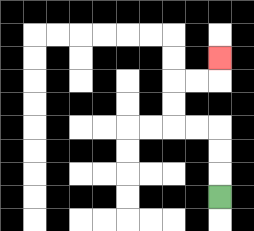{'start': '[9, 8]', 'end': '[9, 2]', 'path_directions': 'U,U,U,L,L,U,U,R,R,U', 'path_coordinates': '[[9, 8], [9, 7], [9, 6], [9, 5], [8, 5], [7, 5], [7, 4], [7, 3], [8, 3], [9, 3], [9, 2]]'}